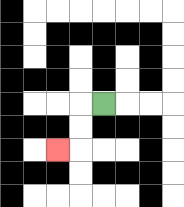{'start': '[4, 4]', 'end': '[2, 6]', 'path_directions': 'L,D,D,L', 'path_coordinates': '[[4, 4], [3, 4], [3, 5], [3, 6], [2, 6]]'}